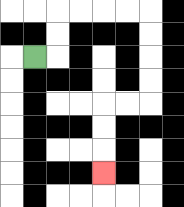{'start': '[1, 2]', 'end': '[4, 7]', 'path_directions': 'R,U,U,R,R,R,R,D,D,D,D,L,L,D,D,D', 'path_coordinates': '[[1, 2], [2, 2], [2, 1], [2, 0], [3, 0], [4, 0], [5, 0], [6, 0], [6, 1], [6, 2], [6, 3], [6, 4], [5, 4], [4, 4], [4, 5], [4, 6], [4, 7]]'}